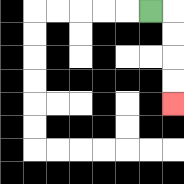{'start': '[6, 0]', 'end': '[7, 4]', 'path_directions': 'R,D,D,D,D', 'path_coordinates': '[[6, 0], [7, 0], [7, 1], [7, 2], [7, 3], [7, 4]]'}